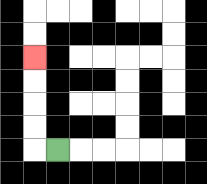{'start': '[2, 6]', 'end': '[1, 2]', 'path_directions': 'L,U,U,U,U', 'path_coordinates': '[[2, 6], [1, 6], [1, 5], [1, 4], [1, 3], [1, 2]]'}